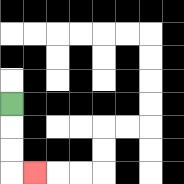{'start': '[0, 4]', 'end': '[1, 7]', 'path_directions': 'D,D,D,R', 'path_coordinates': '[[0, 4], [0, 5], [0, 6], [0, 7], [1, 7]]'}